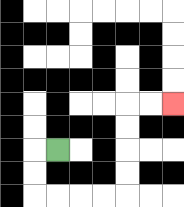{'start': '[2, 6]', 'end': '[7, 4]', 'path_directions': 'L,D,D,R,R,R,R,U,U,U,U,R,R', 'path_coordinates': '[[2, 6], [1, 6], [1, 7], [1, 8], [2, 8], [3, 8], [4, 8], [5, 8], [5, 7], [5, 6], [5, 5], [5, 4], [6, 4], [7, 4]]'}